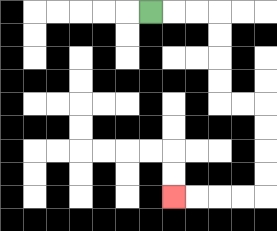{'start': '[6, 0]', 'end': '[7, 8]', 'path_directions': 'R,R,R,D,D,D,D,R,R,D,D,D,D,L,L,L,L', 'path_coordinates': '[[6, 0], [7, 0], [8, 0], [9, 0], [9, 1], [9, 2], [9, 3], [9, 4], [10, 4], [11, 4], [11, 5], [11, 6], [11, 7], [11, 8], [10, 8], [9, 8], [8, 8], [7, 8]]'}